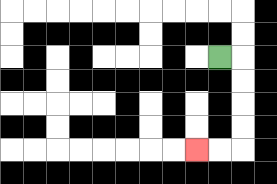{'start': '[9, 2]', 'end': '[8, 6]', 'path_directions': 'R,D,D,D,D,L,L', 'path_coordinates': '[[9, 2], [10, 2], [10, 3], [10, 4], [10, 5], [10, 6], [9, 6], [8, 6]]'}